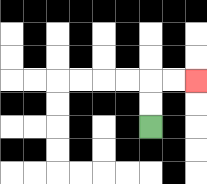{'start': '[6, 5]', 'end': '[8, 3]', 'path_directions': 'U,U,R,R', 'path_coordinates': '[[6, 5], [6, 4], [6, 3], [7, 3], [8, 3]]'}